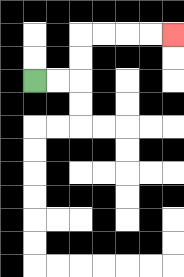{'start': '[1, 3]', 'end': '[7, 1]', 'path_directions': 'R,R,U,U,R,R,R,R', 'path_coordinates': '[[1, 3], [2, 3], [3, 3], [3, 2], [3, 1], [4, 1], [5, 1], [6, 1], [7, 1]]'}